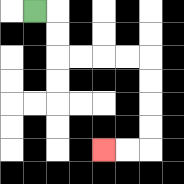{'start': '[1, 0]', 'end': '[4, 6]', 'path_directions': 'R,D,D,R,R,R,R,D,D,D,D,L,L', 'path_coordinates': '[[1, 0], [2, 0], [2, 1], [2, 2], [3, 2], [4, 2], [5, 2], [6, 2], [6, 3], [6, 4], [6, 5], [6, 6], [5, 6], [4, 6]]'}